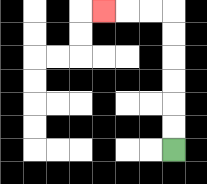{'start': '[7, 6]', 'end': '[4, 0]', 'path_directions': 'U,U,U,U,U,U,L,L,L', 'path_coordinates': '[[7, 6], [7, 5], [7, 4], [7, 3], [7, 2], [7, 1], [7, 0], [6, 0], [5, 0], [4, 0]]'}